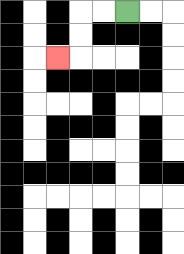{'start': '[5, 0]', 'end': '[2, 2]', 'path_directions': 'L,L,D,D,L', 'path_coordinates': '[[5, 0], [4, 0], [3, 0], [3, 1], [3, 2], [2, 2]]'}